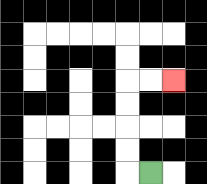{'start': '[6, 7]', 'end': '[7, 3]', 'path_directions': 'L,U,U,U,U,R,R', 'path_coordinates': '[[6, 7], [5, 7], [5, 6], [5, 5], [5, 4], [5, 3], [6, 3], [7, 3]]'}